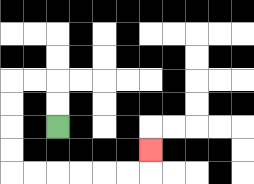{'start': '[2, 5]', 'end': '[6, 6]', 'path_directions': 'U,U,L,L,D,D,D,D,R,R,R,R,R,R,U', 'path_coordinates': '[[2, 5], [2, 4], [2, 3], [1, 3], [0, 3], [0, 4], [0, 5], [0, 6], [0, 7], [1, 7], [2, 7], [3, 7], [4, 7], [5, 7], [6, 7], [6, 6]]'}